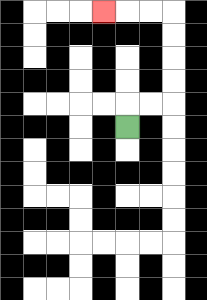{'start': '[5, 5]', 'end': '[4, 0]', 'path_directions': 'U,R,R,U,U,U,U,L,L,L', 'path_coordinates': '[[5, 5], [5, 4], [6, 4], [7, 4], [7, 3], [7, 2], [7, 1], [7, 0], [6, 0], [5, 0], [4, 0]]'}